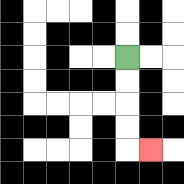{'start': '[5, 2]', 'end': '[6, 6]', 'path_directions': 'D,D,D,D,R', 'path_coordinates': '[[5, 2], [5, 3], [5, 4], [5, 5], [5, 6], [6, 6]]'}